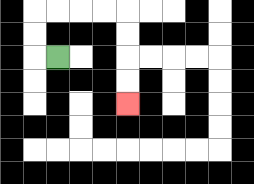{'start': '[2, 2]', 'end': '[5, 4]', 'path_directions': 'L,U,U,R,R,R,R,D,D,D,D', 'path_coordinates': '[[2, 2], [1, 2], [1, 1], [1, 0], [2, 0], [3, 0], [4, 0], [5, 0], [5, 1], [5, 2], [5, 3], [5, 4]]'}